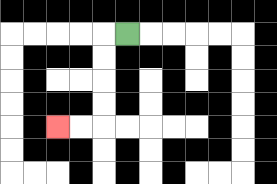{'start': '[5, 1]', 'end': '[2, 5]', 'path_directions': 'L,D,D,D,D,L,L', 'path_coordinates': '[[5, 1], [4, 1], [4, 2], [4, 3], [4, 4], [4, 5], [3, 5], [2, 5]]'}